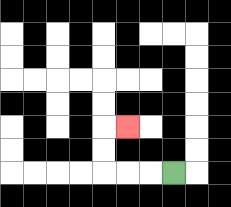{'start': '[7, 7]', 'end': '[5, 5]', 'path_directions': 'L,L,L,U,U,R', 'path_coordinates': '[[7, 7], [6, 7], [5, 7], [4, 7], [4, 6], [4, 5], [5, 5]]'}